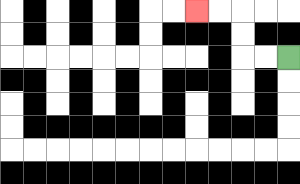{'start': '[12, 2]', 'end': '[8, 0]', 'path_directions': 'L,L,U,U,L,L', 'path_coordinates': '[[12, 2], [11, 2], [10, 2], [10, 1], [10, 0], [9, 0], [8, 0]]'}